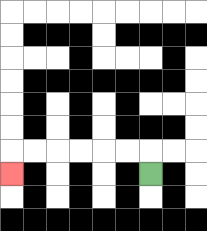{'start': '[6, 7]', 'end': '[0, 7]', 'path_directions': 'U,L,L,L,L,L,L,D', 'path_coordinates': '[[6, 7], [6, 6], [5, 6], [4, 6], [3, 6], [2, 6], [1, 6], [0, 6], [0, 7]]'}